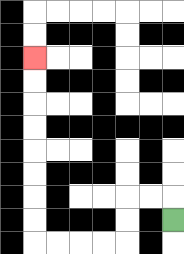{'start': '[7, 9]', 'end': '[1, 2]', 'path_directions': 'U,L,L,D,D,L,L,L,L,U,U,U,U,U,U,U,U', 'path_coordinates': '[[7, 9], [7, 8], [6, 8], [5, 8], [5, 9], [5, 10], [4, 10], [3, 10], [2, 10], [1, 10], [1, 9], [1, 8], [1, 7], [1, 6], [1, 5], [1, 4], [1, 3], [1, 2]]'}